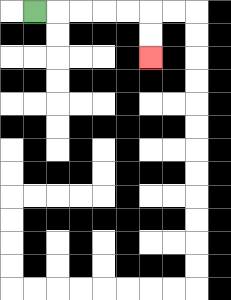{'start': '[1, 0]', 'end': '[6, 2]', 'path_directions': 'R,R,R,R,R,D,D', 'path_coordinates': '[[1, 0], [2, 0], [3, 0], [4, 0], [5, 0], [6, 0], [6, 1], [6, 2]]'}